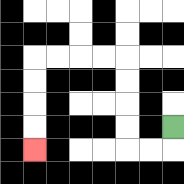{'start': '[7, 5]', 'end': '[1, 6]', 'path_directions': 'D,L,L,U,U,U,U,L,L,L,L,D,D,D,D', 'path_coordinates': '[[7, 5], [7, 6], [6, 6], [5, 6], [5, 5], [5, 4], [5, 3], [5, 2], [4, 2], [3, 2], [2, 2], [1, 2], [1, 3], [1, 4], [1, 5], [1, 6]]'}